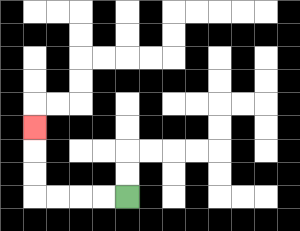{'start': '[5, 8]', 'end': '[1, 5]', 'path_directions': 'L,L,L,L,U,U,U', 'path_coordinates': '[[5, 8], [4, 8], [3, 8], [2, 8], [1, 8], [1, 7], [1, 6], [1, 5]]'}